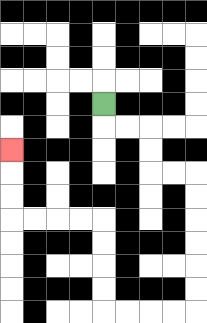{'start': '[4, 4]', 'end': '[0, 6]', 'path_directions': 'D,R,R,D,D,R,R,D,D,D,D,D,D,L,L,L,L,U,U,U,U,L,L,L,L,U,U,U', 'path_coordinates': '[[4, 4], [4, 5], [5, 5], [6, 5], [6, 6], [6, 7], [7, 7], [8, 7], [8, 8], [8, 9], [8, 10], [8, 11], [8, 12], [8, 13], [7, 13], [6, 13], [5, 13], [4, 13], [4, 12], [4, 11], [4, 10], [4, 9], [3, 9], [2, 9], [1, 9], [0, 9], [0, 8], [0, 7], [0, 6]]'}